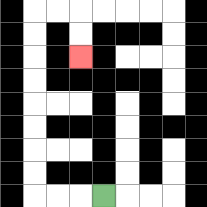{'start': '[4, 8]', 'end': '[3, 2]', 'path_directions': 'L,L,L,U,U,U,U,U,U,U,U,R,R,D,D', 'path_coordinates': '[[4, 8], [3, 8], [2, 8], [1, 8], [1, 7], [1, 6], [1, 5], [1, 4], [1, 3], [1, 2], [1, 1], [1, 0], [2, 0], [3, 0], [3, 1], [3, 2]]'}